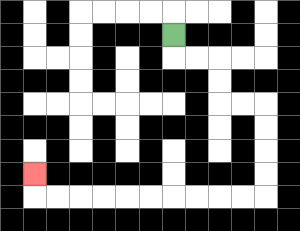{'start': '[7, 1]', 'end': '[1, 7]', 'path_directions': 'D,R,R,D,D,R,R,D,D,D,D,L,L,L,L,L,L,L,L,L,L,U', 'path_coordinates': '[[7, 1], [7, 2], [8, 2], [9, 2], [9, 3], [9, 4], [10, 4], [11, 4], [11, 5], [11, 6], [11, 7], [11, 8], [10, 8], [9, 8], [8, 8], [7, 8], [6, 8], [5, 8], [4, 8], [3, 8], [2, 8], [1, 8], [1, 7]]'}